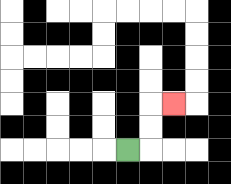{'start': '[5, 6]', 'end': '[7, 4]', 'path_directions': 'R,U,U,R', 'path_coordinates': '[[5, 6], [6, 6], [6, 5], [6, 4], [7, 4]]'}